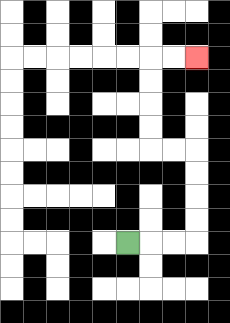{'start': '[5, 10]', 'end': '[8, 2]', 'path_directions': 'R,R,R,U,U,U,U,L,L,U,U,U,U,R,R', 'path_coordinates': '[[5, 10], [6, 10], [7, 10], [8, 10], [8, 9], [8, 8], [8, 7], [8, 6], [7, 6], [6, 6], [6, 5], [6, 4], [6, 3], [6, 2], [7, 2], [8, 2]]'}